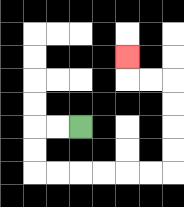{'start': '[3, 5]', 'end': '[5, 2]', 'path_directions': 'L,L,D,D,R,R,R,R,R,R,U,U,U,U,L,L,U', 'path_coordinates': '[[3, 5], [2, 5], [1, 5], [1, 6], [1, 7], [2, 7], [3, 7], [4, 7], [5, 7], [6, 7], [7, 7], [7, 6], [7, 5], [7, 4], [7, 3], [6, 3], [5, 3], [5, 2]]'}